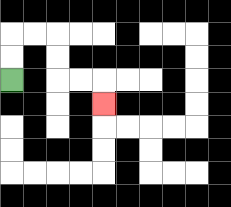{'start': '[0, 3]', 'end': '[4, 4]', 'path_directions': 'U,U,R,R,D,D,R,R,D', 'path_coordinates': '[[0, 3], [0, 2], [0, 1], [1, 1], [2, 1], [2, 2], [2, 3], [3, 3], [4, 3], [4, 4]]'}